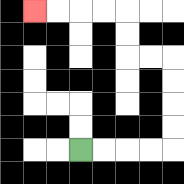{'start': '[3, 6]', 'end': '[1, 0]', 'path_directions': 'R,R,R,R,U,U,U,U,L,L,U,U,L,L,L,L', 'path_coordinates': '[[3, 6], [4, 6], [5, 6], [6, 6], [7, 6], [7, 5], [7, 4], [7, 3], [7, 2], [6, 2], [5, 2], [5, 1], [5, 0], [4, 0], [3, 0], [2, 0], [1, 0]]'}